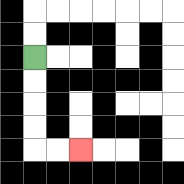{'start': '[1, 2]', 'end': '[3, 6]', 'path_directions': 'D,D,D,D,R,R', 'path_coordinates': '[[1, 2], [1, 3], [1, 4], [1, 5], [1, 6], [2, 6], [3, 6]]'}